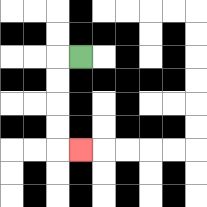{'start': '[3, 2]', 'end': '[3, 6]', 'path_directions': 'L,D,D,D,D,R', 'path_coordinates': '[[3, 2], [2, 2], [2, 3], [2, 4], [2, 5], [2, 6], [3, 6]]'}